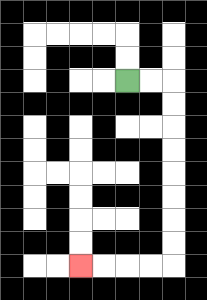{'start': '[5, 3]', 'end': '[3, 11]', 'path_directions': 'R,R,D,D,D,D,D,D,D,D,L,L,L,L', 'path_coordinates': '[[5, 3], [6, 3], [7, 3], [7, 4], [7, 5], [7, 6], [7, 7], [7, 8], [7, 9], [7, 10], [7, 11], [6, 11], [5, 11], [4, 11], [3, 11]]'}